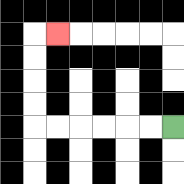{'start': '[7, 5]', 'end': '[2, 1]', 'path_directions': 'L,L,L,L,L,L,U,U,U,U,R', 'path_coordinates': '[[7, 5], [6, 5], [5, 5], [4, 5], [3, 5], [2, 5], [1, 5], [1, 4], [1, 3], [1, 2], [1, 1], [2, 1]]'}